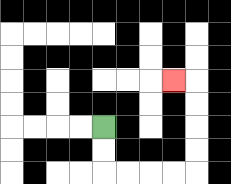{'start': '[4, 5]', 'end': '[7, 3]', 'path_directions': 'D,D,R,R,R,R,U,U,U,U,L', 'path_coordinates': '[[4, 5], [4, 6], [4, 7], [5, 7], [6, 7], [7, 7], [8, 7], [8, 6], [8, 5], [8, 4], [8, 3], [7, 3]]'}